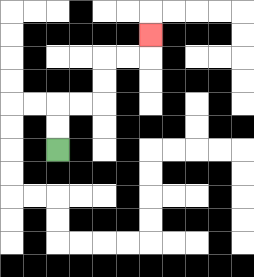{'start': '[2, 6]', 'end': '[6, 1]', 'path_directions': 'U,U,R,R,U,U,R,R,U', 'path_coordinates': '[[2, 6], [2, 5], [2, 4], [3, 4], [4, 4], [4, 3], [4, 2], [5, 2], [6, 2], [6, 1]]'}